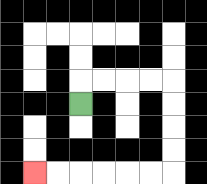{'start': '[3, 4]', 'end': '[1, 7]', 'path_directions': 'U,R,R,R,R,D,D,D,D,L,L,L,L,L,L', 'path_coordinates': '[[3, 4], [3, 3], [4, 3], [5, 3], [6, 3], [7, 3], [7, 4], [7, 5], [7, 6], [7, 7], [6, 7], [5, 7], [4, 7], [3, 7], [2, 7], [1, 7]]'}